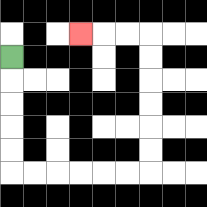{'start': '[0, 2]', 'end': '[3, 1]', 'path_directions': 'D,D,D,D,D,R,R,R,R,R,R,U,U,U,U,U,U,L,L,L', 'path_coordinates': '[[0, 2], [0, 3], [0, 4], [0, 5], [0, 6], [0, 7], [1, 7], [2, 7], [3, 7], [4, 7], [5, 7], [6, 7], [6, 6], [6, 5], [6, 4], [6, 3], [6, 2], [6, 1], [5, 1], [4, 1], [3, 1]]'}